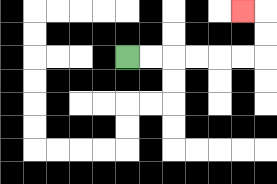{'start': '[5, 2]', 'end': '[10, 0]', 'path_directions': 'R,R,R,R,R,R,U,U,L', 'path_coordinates': '[[5, 2], [6, 2], [7, 2], [8, 2], [9, 2], [10, 2], [11, 2], [11, 1], [11, 0], [10, 0]]'}